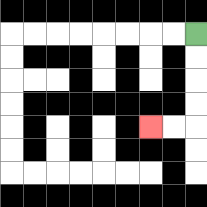{'start': '[8, 1]', 'end': '[6, 5]', 'path_directions': 'D,D,D,D,L,L', 'path_coordinates': '[[8, 1], [8, 2], [8, 3], [8, 4], [8, 5], [7, 5], [6, 5]]'}